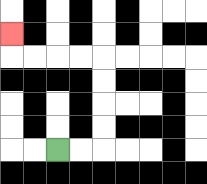{'start': '[2, 6]', 'end': '[0, 1]', 'path_directions': 'R,R,U,U,U,U,L,L,L,L,U', 'path_coordinates': '[[2, 6], [3, 6], [4, 6], [4, 5], [4, 4], [4, 3], [4, 2], [3, 2], [2, 2], [1, 2], [0, 2], [0, 1]]'}